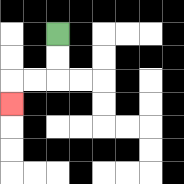{'start': '[2, 1]', 'end': '[0, 4]', 'path_directions': 'D,D,L,L,D', 'path_coordinates': '[[2, 1], [2, 2], [2, 3], [1, 3], [0, 3], [0, 4]]'}